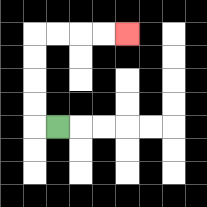{'start': '[2, 5]', 'end': '[5, 1]', 'path_directions': 'L,U,U,U,U,R,R,R,R', 'path_coordinates': '[[2, 5], [1, 5], [1, 4], [1, 3], [1, 2], [1, 1], [2, 1], [3, 1], [4, 1], [5, 1]]'}